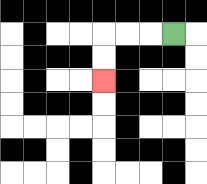{'start': '[7, 1]', 'end': '[4, 3]', 'path_directions': 'L,L,L,D,D', 'path_coordinates': '[[7, 1], [6, 1], [5, 1], [4, 1], [4, 2], [4, 3]]'}